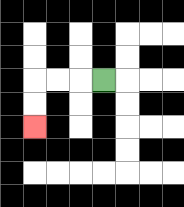{'start': '[4, 3]', 'end': '[1, 5]', 'path_directions': 'L,L,L,D,D', 'path_coordinates': '[[4, 3], [3, 3], [2, 3], [1, 3], [1, 4], [1, 5]]'}